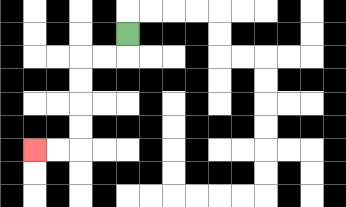{'start': '[5, 1]', 'end': '[1, 6]', 'path_directions': 'D,L,L,D,D,D,D,L,L', 'path_coordinates': '[[5, 1], [5, 2], [4, 2], [3, 2], [3, 3], [3, 4], [3, 5], [3, 6], [2, 6], [1, 6]]'}